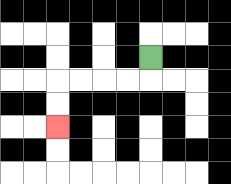{'start': '[6, 2]', 'end': '[2, 5]', 'path_directions': 'D,L,L,L,L,D,D', 'path_coordinates': '[[6, 2], [6, 3], [5, 3], [4, 3], [3, 3], [2, 3], [2, 4], [2, 5]]'}